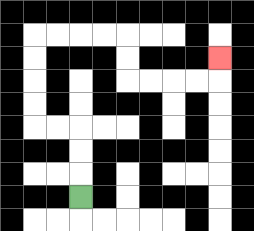{'start': '[3, 8]', 'end': '[9, 2]', 'path_directions': 'U,U,U,L,L,U,U,U,U,R,R,R,R,D,D,R,R,R,R,U', 'path_coordinates': '[[3, 8], [3, 7], [3, 6], [3, 5], [2, 5], [1, 5], [1, 4], [1, 3], [1, 2], [1, 1], [2, 1], [3, 1], [4, 1], [5, 1], [5, 2], [5, 3], [6, 3], [7, 3], [8, 3], [9, 3], [9, 2]]'}